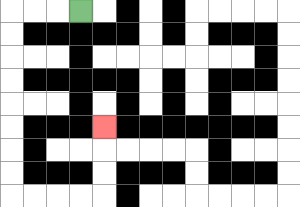{'start': '[3, 0]', 'end': '[4, 5]', 'path_directions': 'L,L,L,D,D,D,D,D,D,D,D,R,R,R,R,U,U,U', 'path_coordinates': '[[3, 0], [2, 0], [1, 0], [0, 0], [0, 1], [0, 2], [0, 3], [0, 4], [0, 5], [0, 6], [0, 7], [0, 8], [1, 8], [2, 8], [3, 8], [4, 8], [4, 7], [4, 6], [4, 5]]'}